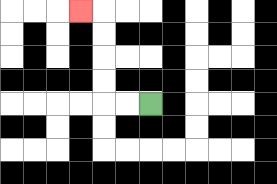{'start': '[6, 4]', 'end': '[3, 0]', 'path_directions': 'L,L,U,U,U,U,L', 'path_coordinates': '[[6, 4], [5, 4], [4, 4], [4, 3], [4, 2], [4, 1], [4, 0], [3, 0]]'}